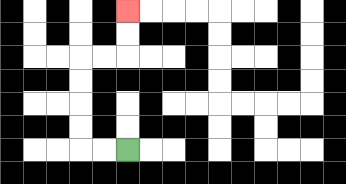{'start': '[5, 6]', 'end': '[5, 0]', 'path_directions': 'L,L,U,U,U,U,R,R,U,U', 'path_coordinates': '[[5, 6], [4, 6], [3, 6], [3, 5], [3, 4], [3, 3], [3, 2], [4, 2], [5, 2], [5, 1], [5, 0]]'}